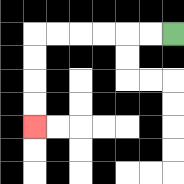{'start': '[7, 1]', 'end': '[1, 5]', 'path_directions': 'L,L,L,L,L,L,D,D,D,D', 'path_coordinates': '[[7, 1], [6, 1], [5, 1], [4, 1], [3, 1], [2, 1], [1, 1], [1, 2], [1, 3], [1, 4], [1, 5]]'}